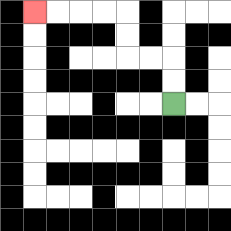{'start': '[7, 4]', 'end': '[1, 0]', 'path_directions': 'U,U,L,L,U,U,L,L,L,L', 'path_coordinates': '[[7, 4], [7, 3], [7, 2], [6, 2], [5, 2], [5, 1], [5, 0], [4, 0], [3, 0], [2, 0], [1, 0]]'}